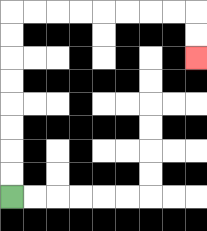{'start': '[0, 8]', 'end': '[8, 2]', 'path_directions': 'U,U,U,U,U,U,U,U,R,R,R,R,R,R,R,R,D,D', 'path_coordinates': '[[0, 8], [0, 7], [0, 6], [0, 5], [0, 4], [0, 3], [0, 2], [0, 1], [0, 0], [1, 0], [2, 0], [3, 0], [4, 0], [5, 0], [6, 0], [7, 0], [8, 0], [8, 1], [8, 2]]'}